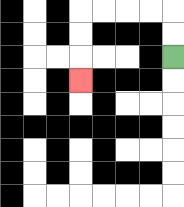{'start': '[7, 2]', 'end': '[3, 3]', 'path_directions': 'U,U,L,L,L,L,D,D,D', 'path_coordinates': '[[7, 2], [7, 1], [7, 0], [6, 0], [5, 0], [4, 0], [3, 0], [3, 1], [3, 2], [3, 3]]'}